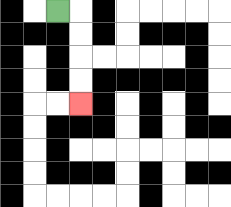{'start': '[2, 0]', 'end': '[3, 4]', 'path_directions': 'R,D,D,D,D', 'path_coordinates': '[[2, 0], [3, 0], [3, 1], [3, 2], [3, 3], [3, 4]]'}